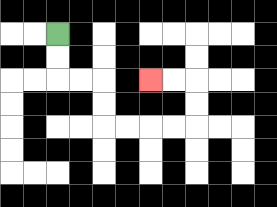{'start': '[2, 1]', 'end': '[6, 3]', 'path_directions': 'D,D,R,R,D,D,R,R,R,R,U,U,L,L', 'path_coordinates': '[[2, 1], [2, 2], [2, 3], [3, 3], [4, 3], [4, 4], [4, 5], [5, 5], [6, 5], [7, 5], [8, 5], [8, 4], [8, 3], [7, 3], [6, 3]]'}